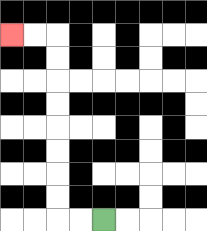{'start': '[4, 9]', 'end': '[0, 1]', 'path_directions': 'L,L,U,U,U,U,U,U,U,U,L,L', 'path_coordinates': '[[4, 9], [3, 9], [2, 9], [2, 8], [2, 7], [2, 6], [2, 5], [2, 4], [2, 3], [2, 2], [2, 1], [1, 1], [0, 1]]'}